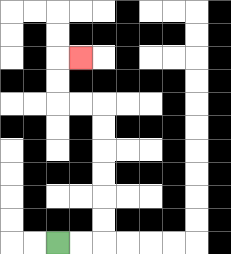{'start': '[2, 10]', 'end': '[3, 2]', 'path_directions': 'R,R,U,U,U,U,U,U,L,L,U,U,R', 'path_coordinates': '[[2, 10], [3, 10], [4, 10], [4, 9], [4, 8], [4, 7], [4, 6], [4, 5], [4, 4], [3, 4], [2, 4], [2, 3], [2, 2], [3, 2]]'}